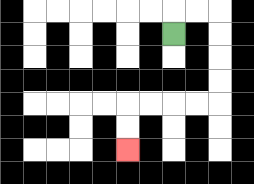{'start': '[7, 1]', 'end': '[5, 6]', 'path_directions': 'U,R,R,D,D,D,D,L,L,L,L,D,D', 'path_coordinates': '[[7, 1], [7, 0], [8, 0], [9, 0], [9, 1], [9, 2], [9, 3], [9, 4], [8, 4], [7, 4], [6, 4], [5, 4], [5, 5], [5, 6]]'}